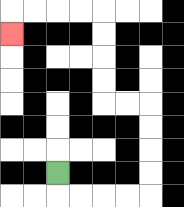{'start': '[2, 7]', 'end': '[0, 1]', 'path_directions': 'D,R,R,R,R,U,U,U,U,L,L,U,U,U,U,L,L,L,L,D', 'path_coordinates': '[[2, 7], [2, 8], [3, 8], [4, 8], [5, 8], [6, 8], [6, 7], [6, 6], [6, 5], [6, 4], [5, 4], [4, 4], [4, 3], [4, 2], [4, 1], [4, 0], [3, 0], [2, 0], [1, 0], [0, 0], [0, 1]]'}